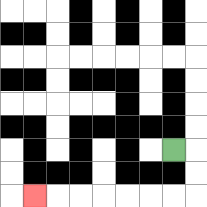{'start': '[7, 6]', 'end': '[1, 8]', 'path_directions': 'R,D,D,L,L,L,L,L,L,L', 'path_coordinates': '[[7, 6], [8, 6], [8, 7], [8, 8], [7, 8], [6, 8], [5, 8], [4, 8], [3, 8], [2, 8], [1, 8]]'}